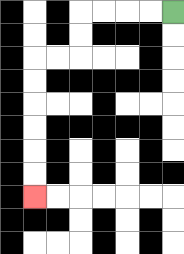{'start': '[7, 0]', 'end': '[1, 8]', 'path_directions': 'L,L,L,L,D,D,L,L,D,D,D,D,D,D', 'path_coordinates': '[[7, 0], [6, 0], [5, 0], [4, 0], [3, 0], [3, 1], [3, 2], [2, 2], [1, 2], [1, 3], [1, 4], [1, 5], [1, 6], [1, 7], [1, 8]]'}